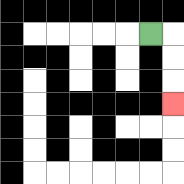{'start': '[6, 1]', 'end': '[7, 4]', 'path_directions': 'R,D,D,D', 'path_coordinates': '[[6, 1], [7, 1], [7, 2], [7, 3], [7, 4]]'}